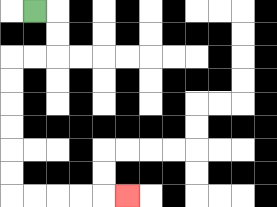{'start': '[1, 0]', 'end': '[5, 8]', 'path_directions': 'R,D,D,L,L,D,D,D,D,D,D,R,R,R,R,R', 'path_coordinates': '[[1, 0], [2, 0], [2, 1], [2, 2], [1, 2], [0, 2], [0, 3], [0, 4], [0, 5], [0, 6], [0, 7], [0, 8], [1, 8], [2, 8], [3, 8], [4, 8], [5, 8]]'}